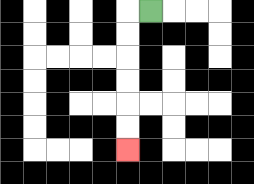{'start': '[6, 0]', 'end': '[5, 6]', 'path_directions': 'L,D,D,D,D,D,D', 'path_coordinates': '[[6, 0], [5, 0], [5, 1], [5, 2], [5, 3], [5, 4], [5, 5], [5, 6]]'}